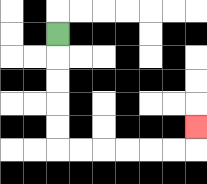{'start': '[2, 1]', 'end': '[8, 5]', 'path_directions': 'D,D,D,D,D,R,R,R,R,R,R,U', 'path_coordinates': '[[2, 1], [2, 2], [2, 3], [2, 4], [2, 5], [2, 6], [3, 6], [4, 6], [5, 6], [6, 6], [7, 6], [8, 6], [8, 5]]'}